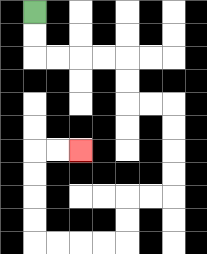{'start': '[1, 0]', 'end': '[3, 6]', 'path_directions': 'D,D,R,R,R,R,D,D,R,R,D,D,D,D,L,L,D,D,L,L,L,L,U,U,U,U,R,R', 'path_coordinates': '[[1, 0], [1, 1], [1, 2], [2, 2], [3, 2], [4, 2], [5, 2], [5, 3], [5, 4], [6, 4], [7, 4], [7, 5], [7, 6], [7, 7], [7, 8], [6, 8], [5, 8], [5, 9], [5, 10], [4, 10], [3, 10], [2, 10], [1, 10], [1, 9], [1, 8], [1, 7], [1, 6], [2, 6], [3, 6]]'}